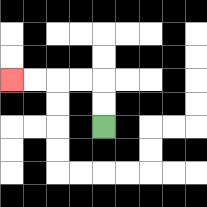{'start': '[4, 5]', 'end': '[0, 3]', 'path_directions': 'U,U,L,L,L,L', 'path_coordinates': '[[4, 5], [4, 4], [4, 3], [3, 3], [2, 3], [1, 3], [0, 3]]'}